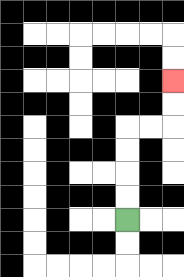{'start': '[5, 9]', 'end': '[7, 3]', 'path_directions': 'U,U,U,U,R,R,U,U', 'path_coordinates': '[[5, 9], [5, 8], [5, 7], [5, 6], [5, 5], [6, 5], [7, 5], [7, 4], [7, 3]]'}